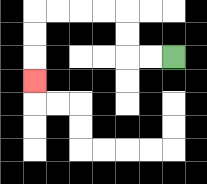{'start': '[7, 2]', 'end': '[1, 3]', 'path_directions': 'L,L,U,U,L,L,L,L,D,D,D', 'path_coordinates': '[[7, 2], [6, 2], [5, 2], [5, 1], [5, 0], [4, 0], [3, 0], [2, 0], [1, 0], [1, 1], [1, 2], [1, 3]]'}